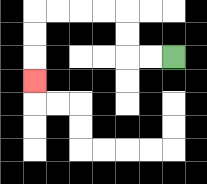{'start': '[7, 2]', 'end': '[1, 3]', 'path_directions': 'L,L,U,U,L,L,L,L,D,D,D', 'path_coordinates': '[[7, 2], [6, 2], [5, 2], [5, 1], [5, 0], [4, 0], [3, 0], [2, 0], [1, 0], [1, 1], [1, 2], [1, 3]]'}